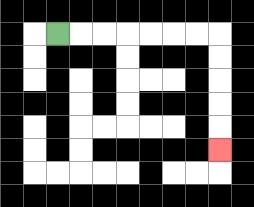{'start': '[2, 1]', 'end': '[9, 6]', 'path_directions': 'R,R,R,R,R,R,R,D,D,D,D,D', 'path_coordinates': '[[2, 1], [3, 1], [4, 1], [5, 1], [6, 1], [7, 1], [8, 1], [9, 1], [9, 2], [9, 3], [9, 4], [9, 5], [9, 6]]'}